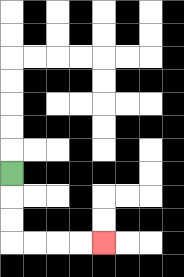{'start': '[0, 7]', 'end': '[4, 10]', 'path_directions': 'D,D,D,R,R,R,R', 'path_coordinates': '[[0, 7], [0, 8], [0, 9], [0, 10], [1, 10], [2, 10], [3, 10], [4, 10]]'}